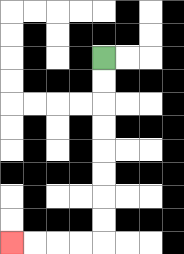{'start': '[4, 2]', 'end': '[0, 10]', 'path_directions': 'D,D,D,D,D,D,D,D,L,L,L,L', 'path_coordinates': '[[4, 2], [4, 3], [4, 4], [4, 5], [4, 6], [4, 7], [4, 8], [4, 9], [4, 10], [3, 10], [2, 10], [1, 10], [0, 10]]'}